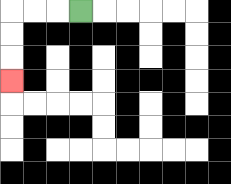{'start': '[3, 0]', 'end': '[0, 3]', 'path_directions': 'L,L,L,D,D,D', 'path_coordinates': '[[3, 0], [2, 0], [1, 0], [0, 0], [0, 1], [0, 2], [0, 3]]'}